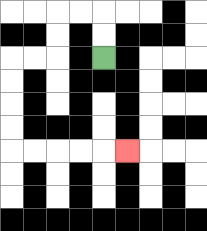{'start': '[4, 2]', 'end': '[5, 6]', 'path_directions': 'U,U,L,L,D,D,L,L,D,D,D,D,R,R,R,R,R', 'path_coordinates': '[[4, 2], [4, 1], [4, 0], [3, 0], [2, 0], [2, 1], [2, 2], [1, 2], [0, 2], [0, 3], [0, 4], [0, 5], [0, 6], [1, 6], [2, 6], [3, 6], [4, 6], [5, 6]]'}